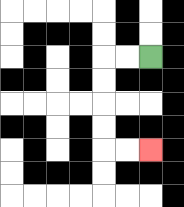{'start': '[6, 2]', 'end': '[6, 6]', 'path_directions': 'L,L,D,D,D,D,R,R', 'path_coordinates': '[[6, 2], [5, 2], [4, 2], [4, 3], [4, 4], [4, 5], [4, 6], [5, 6], [6, 6]]'}